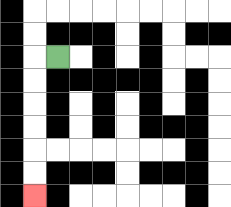{'start': '[2, 2]', 'end': '[1, 8]', 'path_directions': 'L,D,D,D,D,D,D', 'path_coordinates': '[[2, 2], [1, 2], [1, 3], [1, 4], [1, 5], [1, 6], [1, 7], [1, 8]]'}